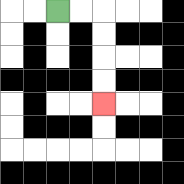{'start': '[2, 0]', 'end': '[4, 4]', 'path_directions': 'R,R,D,D,D,D', 'path_coordinates': '[[2, 0], [3, 0], [4, 0], [4, 1], [4, 2], [4, 3], [4, 4]]'}